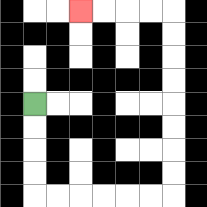{'start': '[1, 4]', 'end': '[3, 0]', 'path_directions': 'D,D,D,D,R,R,R,R,R,R,U,U,U,U,U,U,U,U,L,L,L,L', 'path_coordinates': '[[1, 4], [1, 5], [1, 6], [1, 7], [1, 8], [2, 8], [3, 8], [4, 8], [5, 8], [6, 8], [7, 8], [7, 7], [7, 6], [7, 5], [7, 4], [7, 3], [7, 2], [7, 1], [7, 0], [6, 0], [5, 0], [4, 0], [3, 0]]'}